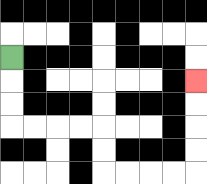{'start': '[0, 2]', 'end': '[8, 3]', 'path_directions': 'D,D,D,R,R,R,R,D,D,R,R,R,R,U,U,U,U', 'path_coordinates': '[[0, 2], [0, 3], [0, 4], [0, 5], [1, 5], [2, 5], [3, 5], [4, 5], [4, 6], [4, 7], [5, 7], [6, 7], [7, 7], [8, 7], [8, 6], [8, 5], [8, 4], [8, 3]]'}